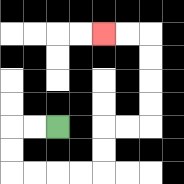{'start': '[2, 5]', 'end': '[4, 1]', 'path_directions': 'L,L,D,D,R,R,R,R,U,U,R,R,U,U,U,U,L,L', 'path_coordinates': '[[2, 5], [1, 5], [0, 5], [0, 6], [0, 7], [1, 7], [2, 7], [3, 7], [4, 7], [4, 6], [4, 5], [5, 5], [6, 5], [6, 4], [6, 3], [6, 2], [6, 1], [5, 1], [4, 1]]'}